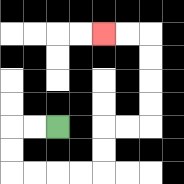{'start': '[2, 5]', 'end': '[4, 1]', 'path_directions': 'L,L,D,D,R,R,R,R,U,U,R,R,U,U,U,U,L,L', 'path_coordinates': '[[2, 5], [1, 5], [0, 5], [0, 6], [0, 7], [1, 7], [2, 7], [3, 7], [4, 7], [4, 6], [4, 5], [5, 5], [6, 5], [6, 4], [6, 3], [6, 2], [6, 1], [5, 1], [4, 1]]'}